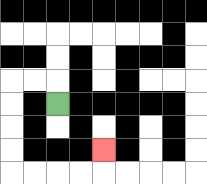{'start': '[2, 4]', 'end': '[4, 6]', 'path_directions': 'U,L,L,D,D,D,D,R,R,R,R,U', 'path_coordinates': '[[2, 4], [2, 3], [1, 3], [0, 3], [0, 4], [0, 5], [0, 6], [0, 7], [1, 7], [2, 7], [3, 7], [4, 7], [4, 6]]'}